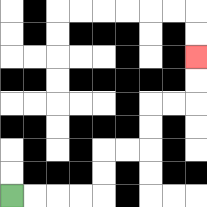{'start': '[0, 8]', 'end': '[8, 2]', 'path_directions': 'R,R,R,R,U,U,R,R,U,U,R,R,U,U', 'path_coordinates': '[[0, 8], [1, 8], [2, 8], [3, 8], [4, 8], [4, 7], [4, 6], [5, 6], [6, 6], [6, 5], [6, 4], [7, 4], [8, 4], [8, 3], [8, 2]]'}